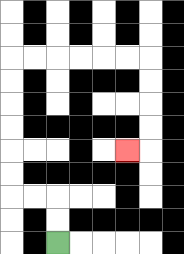{'start': '[2, 10]', 'end': '[5, 6]', 'path_directions': 'U,U,L,L,U,U,U,U,U,U,R,R,R,R,R,R,D,D,D,D,L', 'path_coordinates': '[[2, 10], [2, 9], [2, 8], [1, 8], [0, 8], [0, 7], [0, 6], [0, 5], [0, 4], [0, 3], [0, 2], [1, 2], [2, 2], [3, 2], [4, 2], [5, 2], [6, 2], [6, 3], [6, 4], [6, 5], [6, 6], [5, 6]]'}